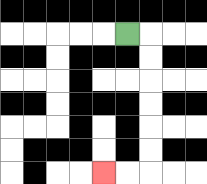{'start': '[5, 1]', 'end': '[4, 7]', 'path_directions': 'R,D,D,D,D,D,D,L,L', 'path_coordinates': '[[5, 1], [6, 1], [6, 2], [6, 3], [6, 4], [6, 5], [6, 6], [6, 7], [5, 7], [4, 7]]'}